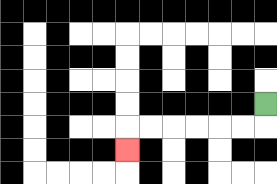{'start': '[11, 4]', 'end': '[5, 6]', 'path_directions': 'D,L,L,L,L,L,L,D', 'path_coordinates': '[[11, 4], [11, 5], [10, 5], [9, 5], [8, 5], [7, 5], [6, 5], [5, 5], [5, 6]]'}